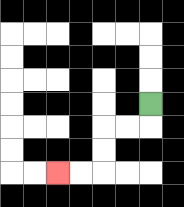{'start': '[6, 4]', 'end': '[2, 7]', 'path_directions': 'D,L,L,D,D,L,L', 'path_coordinates': '[[6, 4], [6, 5], [5, 5], [4, 5], [4, 6], [4, 7], [3, 7], [2, 7]]'}